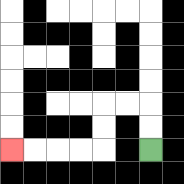{'start': '[6, 6]', 'end': '[0, 6]', 'path_directions': 'U,U,L,L,D,D,L,L,L,L', 'path_coordinates': '[[6, 6], [6, 5], [6, 4], [5, 4], [4, 4], [4, 5], [4, 6], [3, 6], [2, 6], [1, 6], [0, 6]]'}